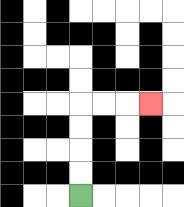{'start': '[3, 8]', 'end': '[6, 4]', 'path_directions': 'U,U,U,U,R,R,R', 'path_coordinates': '[[3, 8], [3, 7], [3, 6], [3, 5], [3, 4], [4, 4], [5, 4], [6, 4]]'}